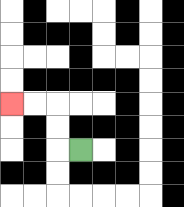{'start': '[3, 6]', 'end': '[0, 4]', 'path_directions': 'L,U,U,L,L', 'path_coordinates': '[[3, 6], [2, 6], [2, 5], [2, 4], [1, 4], [0, 4]]'}